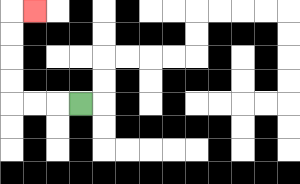{'start': '[3, 4]', 'end': '[1, 0]', 'path_directions': 'L,L,L,U,U,U,U,R', 'path_coordinates': '[[3, 4], [2, 4], [1, 4], [0, 4], [0, 3], [0, 2], [0, 1], [0, 0], [1, 0]]'}